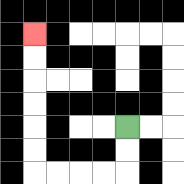{'start': '[5, 5]', 'end': '[1, 1]', 'path_directions': 'D,D,L,L,L,L,U,U,U,U,U,U', 'path_coordinates': '[[5, 5], [5, 6], [5, 7], [4, 7], [3, 7], [2, 7], [1, 7], [1, 6], [1, 5], [1, 4], [1, 3], [1, 2], [1, 1]]'}